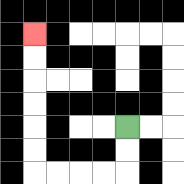{'start': '[5, 5]', 'end': '[1, 1]', 'path_directions': 'D,D,L,L,L,L,U,U,U,U,U,U', 'path_coordinates': '[[5, 5], [5, 6], [5, 7], [4, 7], [3, 7], [2, 7], [1, 7], [1, 6], [1, 5], [1, 4], [1, 3], [1, 2], [1, 1]]'}